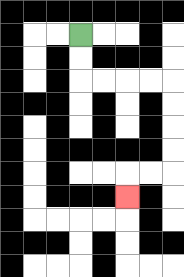{'start': '[3, 1]', 'end': '[5, 8]', 'path_directions': 'D,D,R,R,R,R,D,D,D,D,L,L,D', 'path_coordinates': '[[3, 1], [3, 2], [3, 3], [4, 3], [5, 3], [6, 3], [7, 3], [7, 4], [7, 5], [7, 6], [7, 7], [6, 7], [5, 7], [5, 8]]'}